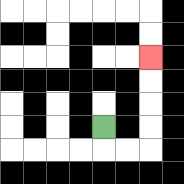{'start': '[4, 5]', 'end': '[6, 2]', 'path_directions': 'D,R,R,U,U,U,U', 'path_coordinates': '[[4, 5], [4, 6], [5, 6], [6, 6], [6, 5], [6, 4], [6, 3], [6, 2]]'}